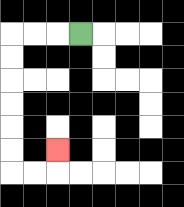{'start': '[3, 1]', 'end': '[2, 6]', 'path_directions': 'L,L,L,D,D,D,D,D,D,R,R,U', 'path_coordinates': '[[3, 1], [2, 1], [1, 1], [0, 1], [0, 2], [0, 3], [0, 4], [0, 5], [0, 6], [0, 7], [1, 7], [2, 7], [2, 6]]'}